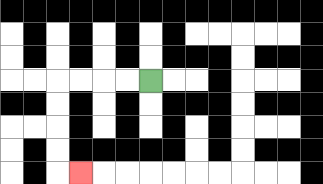{'start': '[6, 3]', 'end': '[3, 7]', 'path_directions': 'L,L,L,L,D,D,D,D,R', 'path_coordinates': '[[6, 3], [5, 3], [4, 3], [3, 3], [2, 3], [2, 4], [2, 5], [2, 6], [2, 7], [3, 7]]'}